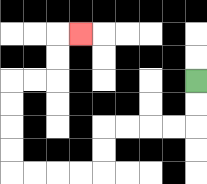{'start': '[8, 3]', 'end': '[3, 1]', 'path_directions': 'D,D,L,L,L,L,D,D,L,L,L,L,U,U,U,U,R,R,U,U,R', 'path_coordinates': '[[8, 3], [8, 4], [8, 5], [7, 5], [6, 5], [5, 5], [4, 5], [4, 6], [4, 7], [3, 7], [2, 7], [1, 7], [0, 7], [0, 6], [0, 5], [0, 4], [0, 3], [1, 3], [2, 3], [2, 2], [2, 1], [3, 1]]'}